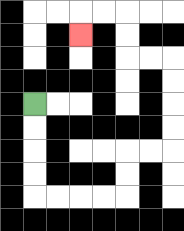{'start': '[1, 4]', 'end': '[3, 1]', 'path_directions': 'D,D,D,D,R,R,R,R,U,U,R,R,U,U,U,U,L,L,U,U,L,L,D', 'path_coordinates': '[[1, 4], [1, 5], [1, 6], [1, 7], [1, 8], [2, 8], [3, 8], [4, 8], [5, 8], [5, 7], [5, 6], [6, 6], [7, 6], [7, 5], [7, 4], [7, 3], [7, 2], [6, 2], [5, 2], [5, 1], [5, 0], [4, 0], [3, 0], [3, 1]]'}